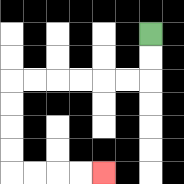{'start': '[6, 1]', 'end': '[4, 7]', 'path_directions': 'D,D,L,L,L,L,L,L,D,D,D,D,R,R,R,R', 'path_coordinates': '[[6, 1], [6, 2], [6, 3], [5, 3], [4, 3], [3, 3], [2, 3], [1, 3], [0, 3], [0, 4], [0, 5], [0, 6], [0, 7], [1, 7], [2, 7], [3, 7], [4, 7]]'}